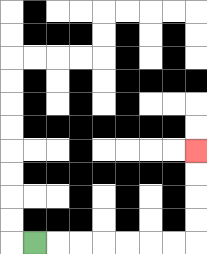{'start': '[1, 10]', 'end': '[8, 6]', 'path_directions': 'R,R,R,R,R,R,R,U,U,U,U', 'path_coordinates': '[[1, 10], [2, 10], [3, 10], [4, 10], [5, 10], [6, 10], [7, 10], [8, 10], [8, 9], [8, 8], [8, 7], [8, 6]]'}